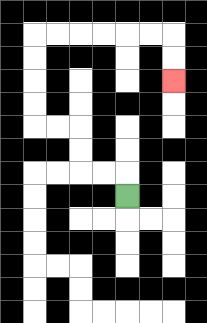{'start': '[5, 8]', 'end': '[7, 3]', 'path_directions': 'U,L,L,U,U,L,L,U,U,U,U,R,R,R,R,R,R,D,D', 'path_coordinates': '[[5, 8], [5, 7], [4, 7], [3, 7], [3, 6], [3, 5], [2, 5], [1, 5], [1, 4], [1, 3], [1, 2], [1, 1], [2, 1], [3, 1], [4, 1], [5, 1], [6, 1], [7, 1], [7, 2], [7, 3]]'}